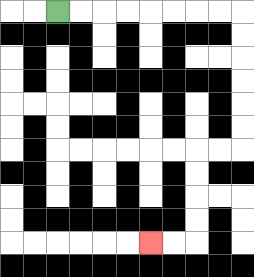{'start': '[2, 0]', 'end': '[6, 10]', 'path_directions': 'R,R,R,R,R,R,R,R,D,D,D,D,D,D,L,L,D,D,D,D,L,L', 'path_coordinates': '[[2, 0], [3, 0], [4, 0], [5, 0], [6, 0], [7, 0], [8, 0], [9, 0], [10, 0], [10, 1], [10, 2], [10, 3], [10, 4], [10, 5], [10, 6], [9, 6], [8, 6], [8, 7], [8, 8], [8, 9], [8, 10], [7, 10], [6, 10]]'}